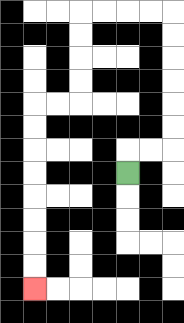{'start': '[5, 7]', 'end': '[1, 12]', 'path_directions': 'U,R,R,U,U,U,U,U,U,L,L,L,L,D,D,D,D,L,L,D,D,D,D,D,D,D,D', 'path_coordinates': '[[5, 7], [5, 6], [6, 6], [7, 6], [7, 5], [7, 4], [7, 3], [7, 2], [7, 1], [7, 0], [6, 0], [5, 0], [4, 0], [3, 0], [3, 1], [3, 2], [3, 3], [3, 4], [2, 4], [1, 4], [1, 5], [1, 6], [1, 7], [1, 8], [1, 9], [1, 10], [1, 11], [1, 12]]'}